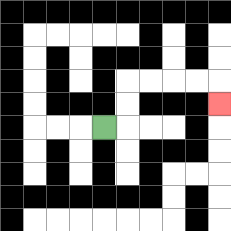{'start': '[4, 5]', 'end': '[9, 4]', 'path_directions': 'R,U,U,R,R,R,R,D', 'path_coordinates': '[[4, 5], [5, 5], [5, 4], [5, 3], [6, 3], [7, 3], [8, 3], [9, 3], [9, 4]]'}